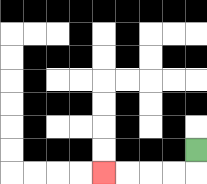{'start': '[8, 6]', 'end': '[4, 7]', 'path_directions': 'D,L,L,L,L', 'path_coordinates': '[[8, 6], [8, 7], [7, 7], [6, 7], [5, 7], [4, 7]]'}